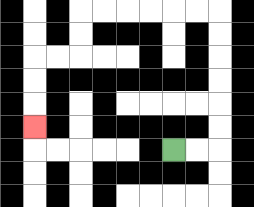{'start': '[7, 6]', 'end': '[1, 5]', 'path_directions': 'R,R,U,U,U,U,U,U,L,L,L,L,L,L,D,D,L,L,D,D,D', 'path_coordinates': '[[7, 6], [8, 6], [9, 6], [9, 5], [9, 4], [9, 3], [9, 2], [9, 1], [9, 0], [8, 0], [7, 0], [6, 0], [5, 0], [4, 0], [3, 0], [3, 1], [3, 2], [2, 2], [1, 2], [1, 3], [1, 4], [1, 5]]'}